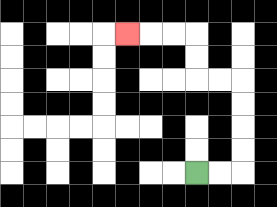{'start': '[8, 7]', 'end': '[5, 1]', 'path_directions': 'R,R,U,U,U,U,L,L,U,U,L,L,L', 'path_coordinates': '[[8, 7], [9, 7], [10, 7], [10, 6], [10, 5], [10, 4], [10, 3], [9, 3], [8, 3], [8, 2], [8, 1], [7, 1], [6, 1], [5, 1]]'}